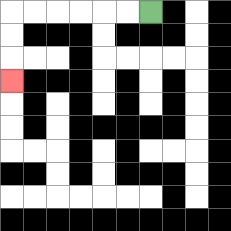{'start': '[6, 0]', 'end': '[0, 3]', 'path_directions': 'L,L,L,L,L,L,D,D,D', 'path_coordinates': '[[6, 0], [5, 0], [4, 0], [3, 0], [2, 0], [1, 0], [0, 0], [0, 1], [0, 2], [0, 3]]'}